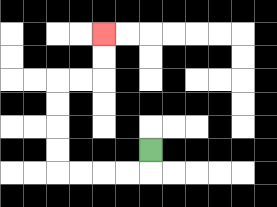{'start': '[6, 6]', 'end': '[4, 1]', 'path_directions': 'D,L,L,L,L,U,U,U,U,R,R,U,U', 'path_coordinates': '[[6, 6], [6, 7], [5, 7], [4, 7], [3, 7], [2, 7], [2, 6], [2, 5], [2, 4], [2, 3], [3, 3], [4, 3], [4, 2], [4, 1]]'}